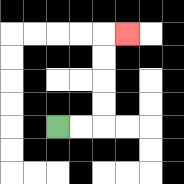{'start': '[2, 5]', 'end': '[5, 1]', 'path_directions': 'R,R,U,U,U,U,R', 'path_coordinates': '[[2, 5], [3, 5], [4, 5], [4, 4], [4, 3], [4, 2], [4, 1], [5, 1]]'}